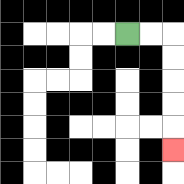{'start': '[5, 1]', 'end': '[7, 6]', 'path_directions': 'R,R,D,D,D,D,D', 'path_coordinates': '[[5, 1], [6, 1], [7, 1], [7, 2], [7, 3], [7, 4], [7, 5], [7, 6]]'}